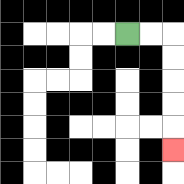{'start': '[5, 1]', 'end': '[7, 6]', 'path_directions': 'R,R,D,D,D,D,D', 'path_coordinates': '[[5, 1], [6, 1], [7, 1], [7, 2], [7, 3], [7, 4], [7, 5], [7, 6]]'}